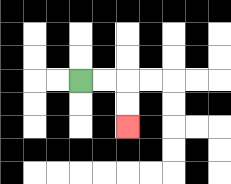{'start': '[3, 3]', 'end': '[5, 5]', 'path_directions': 'R,R,D,D', 'path_coordinates': '[[3, 3], [4, 3], [5, 3], [5, 4], [5, 5]]'}